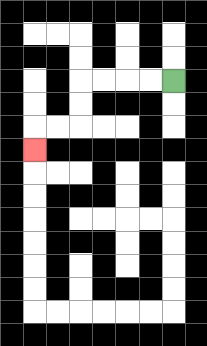{'start': '[7, 3]', 'end': '[1, 6]', 'path_directions': 'L,L,L,L,D,D,L,L,D', 'path_coordinates': '[[7, 3], [6, 3], [5, 3], [4, 3], [3, 3], [3, 4], [3, 5], [2, 5], [1, 5], [1, 6]]'}